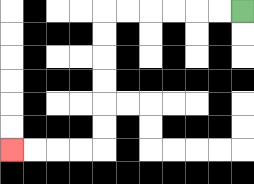{'start': '[10, 0]', 'end': '[0, 6]', 'path_directions': 'L,L,L,L,L,L,D,D,D,D,D,D,L,L,L,L', 'path_coordinates': '[[10, 0], [9, 0], [8, 0], [7, 0], [6, 0], [5, 0], [4, 0], [4, 1], [4, 2], [4, 3], [4, 4], [4, 5], [4, 6], [3, 6], [2, 6], [1, 6], [0, 6]]'}